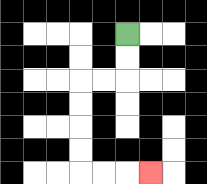{'start': '[5, 1]', 'end': '[6, 7]', 'path_directions': 'D,D,L,L,D,D,D,D,R,R,R', 'path_coordinates': '[[5, 1], [5, 2], [5, 3], [4, 3], [3, 3], [3, 4], [3, 5], [3, 6], [3, 7], [4, 7], [5, 7], [6, 7]]'}